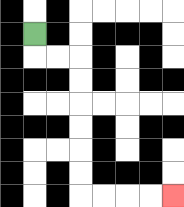{'start': '[1, 1]', 'end': '[7, 8]', 'path_directions': 'D,R,R,D,D,D,D,D,D,R,R,R,R', 'path_coordinates': '[[1, 1], [1, 2], [2, 2], [3, 2], [3, 3], [3, 4], [3, 5], [3, 6], [3, 7], [3, 8], [4, 8], [5, 8], [6, 8], [7, 8]]'}